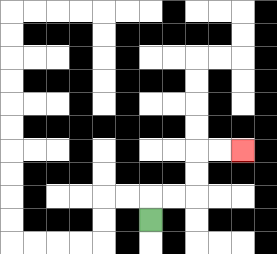{'start': '[6, 9]', 'end': '[10, 6]', 'path_directions': 'U,R,R,U,U,R,R', 'path_coordinates': '[[6, 9], [6, 8], [7, 8], [8, 8], [8, 7], [8, 6], [9, 6], [10, 6]]'}